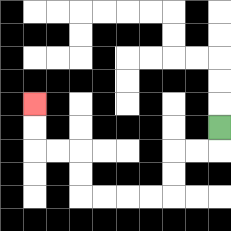{'start': '[9, 5]', 'end': '[1, 4]', 'path_directions': 'D,L,L,D,D,L,L,L,L,U,U,L,L,U,U', 'path_coordinates': '[[9, 5], [9, 6], [8, 6], [7, 6], [7, 7], [7, 8], [6, 8], [5, 8], [4, 8], [3, 8], [3, 7], [3, 6], [2, 6], [1, 6], [1, 5], [1, 4]]'}